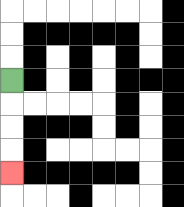{'start': '[0, 3]', 'end': '[0, 7]', 'path_directions': 'D,D,D,D', 'path_coordinates': '[[0, 3], [0, 4], [0, 5], [0, 6], [0, 7]]'}